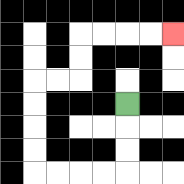{'start': '[5, 4]', 'end': '[7, 1]', 'path_directions': 'D,D,D,L,L,L,L,U,U,U,U,R,R,U,U,R,R,R,R', 'path_coordinates': '[[5, 4], [5, 5], [5, 6], [5, 7], [4, 7], [3, 7], [2, 7], [1, 7], [1, 6], [1, 5], [1, 4], [1, 3], [2, 3], [3, 3], [3, 2], [3, 1], [4, 1], [5, 1], [6, 1], [7, 1]]'}